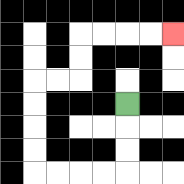{'start': '[5, 4]', 'end': '[7, 1]', 'path_directions': 'D,D,D,L,L,L,L,U,U,U,U,R,R,U,U,R,R,R,R', 'path_coordinates': '[[5, 4], [5, 5], [5, 6], [5, 7], [4, 7], [3, 7], [2, 7], [1, 7], [1, 6], [1, 5], [1, 4], [1, 3], [2, 3], [3, 3], [3, 2], [3, 1], [4, 1], [5, 1], [6, 1], [7, 1]]'}